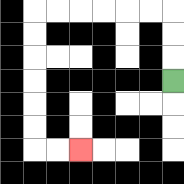{'start': '[7, 3]', 'end': '[3, 6]', 'path_directions': 'U,U,U,L,L,L,L,L,L,D,D,D,D,D,D,R,R', 'path_coordinates': '[[7, 3], [7, 2], [7, 1], [7, 0], [6, 0], [5, 0], [4, 0], [3, 0], [2, 0], [1, 0], [1, 1], [1, 2], [1, 3], [1, 4], [1, 5], [1, 6], [2, 6], [3, 6]]'}